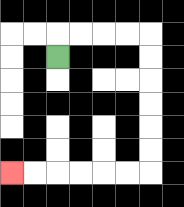{'start': '[2, 2]', 'end': '[0, 7]', 'path_directions': 'U,R,R,R,R,D,D,D,D,D,D,L,L,L,L,L,L', 'path_coordinates': '[[2, 2], [2, 1], [3, 1], [4, 1], [5, 1], [6, 1], [6, 2], [6, 3], [6, 4], [6, 5], [6, 6], [6, 7], [5, 7], [4, 7], [3, 7], [2, 7], [1, 7], [0, 7]]'}